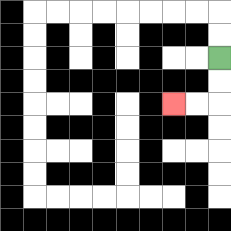{'start': '[9, 2]', 'end': '[7, 4]', 'path_directions': 'D,D,L,L', 'path_coordinates': '[[9, 2], [9, 3], [9, 4], [8, 4], [7, 4]]'}